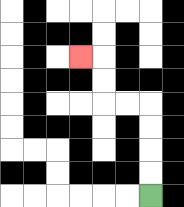{'start': '[6, 8]', 'end': '[3, 2]', 'path_directions': 'U,U,U,U,L,L,U,U,L', 'path_coordinates': '[[6, 8], [6, 7], [6, 6], [6, 5], [6, 4], [5, 4], [4, 4], [4, 3], [4, 2], [3, 2]]'}